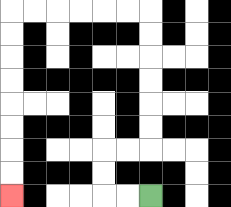{'start': '[6, 8]', 'end': '[0, 8]', 'path_directions': 'L,L,U,U,R,R,U,U,U,U,U,U,L,L,L,L,L,L,D,D,D,D,D,D,D,D', 'path_coordinates': '[[6, 8], [5, 8], [4, 8], [4, 7], [4, 6], [5, 6], [6, 6], [6, 5], [6, 4], [6, 3], [6, 2], [6, 1], [6, 0], [5, 0], [4, 0], [3, 0], [2, 0], [1, 0], [0, 0], [0, 1], [0, 2], [0, 3], [0, 4], [0, 5], [0, 6], [0, 7], [0, 8]]'}